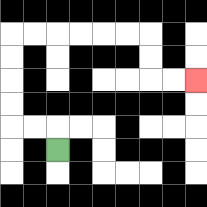{'start': '[2, 6]', 'end': '[8, 3]', 'path_directions': 'U,L,L,U,U,U,U,R,R,R,R,R,R,D,D,R,R', 'path_coordinates': '[[2, 6], [2, 5], [1, 5], [0, 5], [0, 4], [0, 3], [0, 2], [0, 1], [1, 1], [2, 1], [3, 1], [4, 1], [5, 1], [6, 1], [6, 2], [6, 3], [7, 3], [8, 3]]'}